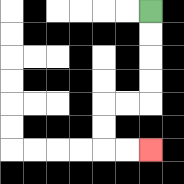{'start': '[6, 0]', 'end': '[6, 6]', 'path_directions': 'D,D,D,D,L,L,D,D,R,R', 'path_coordinates': '[[6, 0], [6, 1], [6, 2], [6, 3], [6, 4], [5, 4], [4, 4], [4, 5], [4, 6], [5, 6], [6, 6]]'}